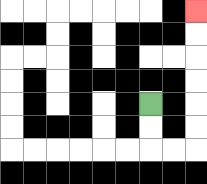{'start': '[6, 4]', 'end': '[8, 0]', 'path_directions': 'D,D,R,R,U,U,U,U,U,U', 'path_coordinates': '[[6, 4], [6, 5], [6, 6], [7, 6], [8, 6], [8, 5], [8, 4], [8, 3], [8, 2], [8, 1], [8, 0]]'}